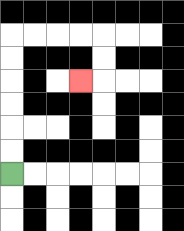{'start': '[0, 7]', 'end': '[3, 3]', 'path_directions': 'U,U,U,U,U,U,R,R,R,R,D,D,L', 'path_coordinates': '[[0, 7], [0, 6], [0, 5], [0, 4], [0, 3], [0, 2], [0, 1], [1, 1], [2, 1], [3, 1], [4, 1], [4, 2], [4, 3], [3, 3]]'}